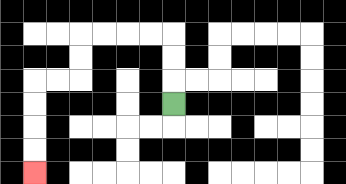{'start': '[7, 4]', 'end': '[1, 7]', 'path_directions': 'U,U,U,L,L,L,L,D,D,L,L,D,D,D,D', 'path_coordinates': '[[7, 4], [7, 3], [7, 2], [7, 1], [6, 1], [5, 1], [4, 1], [3, 1], [3, 2], [3, 3], [2, 3], [1, 3], [1, 4], [1, 5], [1, 6], [1, 7]]'}